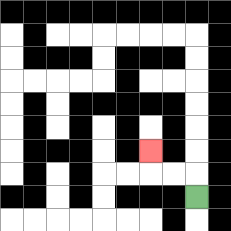{'start': '[8, 8]', 'end': '[6, 6]', 'path_directions': 'U,L,L,U', 'path_coordinates': '[[8, 8], [8, 7], [7, 7], [6, 7], [6, 6]]'}